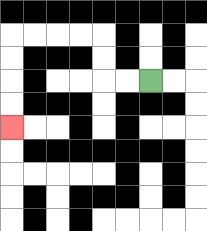{'start': '[6, 3]', 'end': '[0, 5]', 'path_directions': 'L,L,U,U,L,L,L,L,D,D,D,D', 'path_coordinates': '[[6, 3], [5, 3], [4, 3], [4, 2], [4, 1], [3, 1], [2, 1], [1, 1], [0, 1], [0, 2], [0, 3], [0, 4], [0, 5]]'}